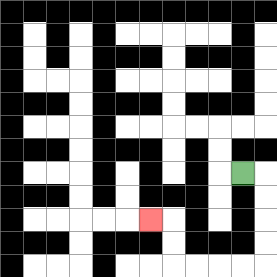{'start': '[10, 7]', 'end': '[6, 9]', 'path_directions': 'R,D,D,D,D,L,L,L,L,U,U,L', 'path_coordinates': '[[10, 7], [11, 7], [11, 8], [11, 9], [11, 10], [11, 11], [10, 11], [9, 11], [8, 11], [7, 11], [7, 10], [7, 9], [6, 9]]'}